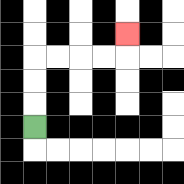{'start': '[1, 5]', 'end': '[5, 1]', 'path_directions': 'U,U,U,R,R,R,R,U', 'path_coordinates': '[[1, 5], [1, 4], [1, 3], [1, 2], [2, 2], [3, 2], [4, 2], [5, 2], [5, 1]]'}